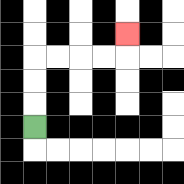{'start': '[1, 5]', 'end': '[5, 1]', 'path_directions': 'U,U,U,R,R,R,R,U', 'path_coordinates': '[[1, 5], [1, 4], [1, 3], [1, 2], [2, 2], [3, 2], [4, 2], [5, 2], [5, 1]]'}